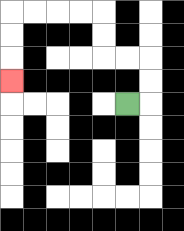{'start': '[5, 4]', 'end': '[0, 3]', 'path_directions': 'R,U,U,L,L,U,U,L,L,L,L,D,D,D', 'path_coordinates': '[[5, 4], [6, 4], [6, 3], [6, 2], [5, 2], [4, 2], [4, 1], [4, 0], [3, 0], [2, 0], [1, 0], [0, 0], [0, 1], [0, 2], [0, 3]]'}